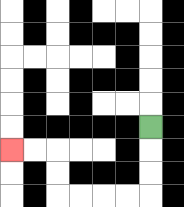{'start': '[6, 5]', 'end': '[0, 6]', 'path_directions': 'D,D,D,L,L,L,L,U,U,L,L', 'path_coordinates': '[[6, 5], [6, 6], [6, 7], [6, 8], [5, 8], [4, 8], [3, 8], [2, 8], [2, 7], [2, 6], [1, 6], [0, 6]]'}